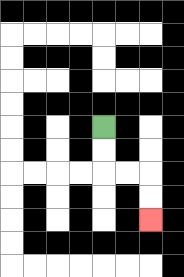{'start': '[4, 5]', 'end': '[6, 9]', 'path_directions': 'D,D,R,R,D,D', 'path_coordinates': '[[4, 5], [4, 6], [4, 7], [5, 7], [6, 7], [6, 8], [6, 9]]'}